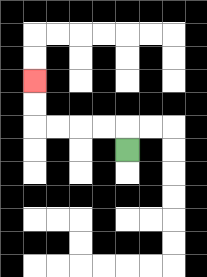{'start': '[5, 6]', 'end': '[1, 3]', 'path_directions': 'U,L,L,L,L,U,U', 'path_coordinates': '[[5, 6], [5, 5], [4, 5], [3, 5], [2, 5], [1, 5], [1, 4], [1, 3]]'}